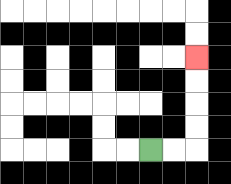{'start': '[6, 6]', 'end': '[8, 2]', 'path_directions': 'R,R,U,U,U,U', 'path_coordinates': '[[6, 6], [7, 6], [8, 6], [8, 5], [8, 4], [8, 3], [8, 2]]'}